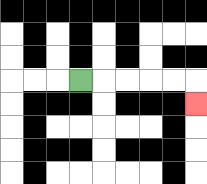{'start': '[3, 3]', 'end': '[8, 4]', 'path_directions': 'R,R,R,R,R,D', 'path_coordinates': '[[3, 3], [4, 3], [5, 3], [6, 3], [7, 3], [8, 3], [8, 4]]'}